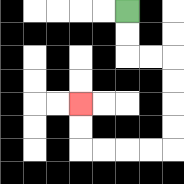{'start': '[5, 0]', 'end': '[3, 4]', 'path_directions': 'D,D,R,R,D,D,D,D,L,L,L,L,U,U', 'path_coordinates': '[[5, 0], [5, 1], [5, 2], [6, 2], [7, 2], [7, 3], [7, 4], [7, 5], [7, 6], [6, 6], [5, 6], [4, 6], [3, 6], [3, 5], [3, 4]]'}